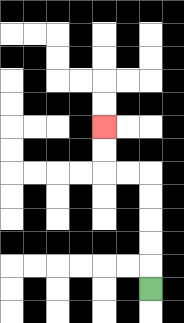{'start': '[6, 12]', 'end': '[4, 5]', 'path_directions': 'U,U,U,U,U,L,L,U,U', 'path_coordinates': '[[6, 12], [6, 11], [6, 10], [6, 9], [6, 8], [6, 7], [5, 7], [4, 7], [4, 6], [4, 5]]'}